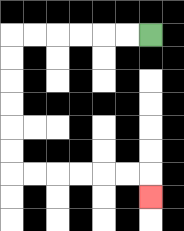{'start': '[6, 1]', 'end': '[6, 8]', 'path_directions': 'L,L,L,L,L,L,D,D,D,D,D,D,R,R,R,R,R,R,D', 'path_coordinates': '[[6, 1], [5, 1], [4, 1], [3, 1], [2, 1], [1, 1], [0, 1], [0, 2], [0, 3], [0, 4], [0, 5], [0, 6], [0, 7], [1, 7], [2, 7], [3, 7], [4, 7], [5, 7], [6, 7], [6, 8]]'}